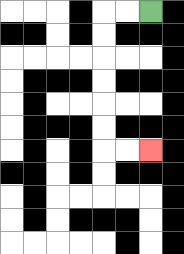{'start': '[6, 0]', 'end': '[6, 6]', 'path_directions': 'L,L,D,D,D,D,D,D,R,R', 'path_coordinates': '[[6, 0], [5, 0], [4, 0], [4, 1], [4, 2], [4, 3], [4, 4], [4, 5], [4, 6], [5, 6], [6, 6]]'}